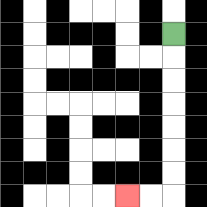{'start': '[7, 1]', 'end': '[5, 8]', 'path_directions': 'D,D,D,D,D,D,D,L,L', 'path_coordinates': '[[7, 1], [7, 2], [7, 3], [7, 4], [7, 5], [7, 6], [7, 7], [7, 8], [6, 8], [5, 8]]'}